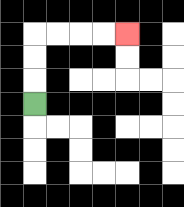{'start': '[1, 4]', 'end': '[5, 1]', 'path_directions': 'U,U,U,R,R,R,R', 'path_coordinates': '[[1, 4], [1, 3], [1, 2], [1, 1], [2, 1], [3, 1], [4, 1], [5, 1]]'}